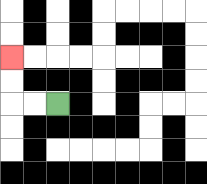{'start': '[2, 4]', 'end': '[0, 2]', 'path_directions': 'L,L,U,U', 'path_coordinates': '[[2, 4], [1, 4], [0, 4], [0, 3], [0, 2]]'}